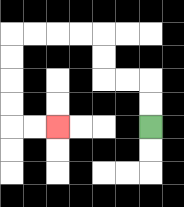{'start': '[6, 5]', 'end': '[2, 5]', 'path_directions': 'U,U,L,L,U,U,L,L,L,L,D,D,D,D,R,R', 'path_coordinates': '[[6, 5], [6, 4], [6, 3], [5, 3], [4, 3], [4, 2], [4, 1], [3, 1], [2, 1], [1, 1], [0, 1], [0, 2], [0, 3], [0, 4], [0, 5], [1, 5], [2, 5]]'}